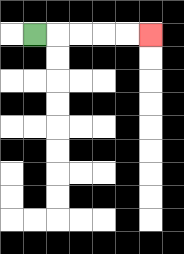{'start': '[1, 1]', 'end': '[6, 1]', 'path_directions': 'R,R,R,R,R', 'path_coordinates': '[[1, 1], [2, 1], [3, 1], [4, 1], [5, 1], [6, 1]]'}